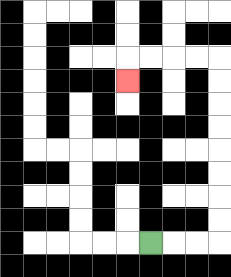{'start': '[6, 10]', 'end': '[5, 3]', 'path_directions': 'R,R,R,U,U,U,U,U,U,U,U,L,L,L,L,D', 'path_coordinates': '[[6, 10], [7, 10], [8, 10], [9, 10], [9, 9], [9, 8], [9, 7], [9, 6], [9, 5], [9, 4], [9, 3], [9, 2], [8, 2], [7, 2], [6, 2], [5, 2], [5, 3]]'}